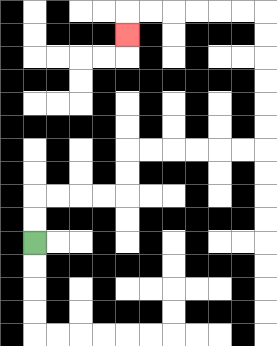{'start': '[1, 10]', 'end': '[5, 1]', 'path_directions': 'U,U,R,R,R,R,U,U,R,R,R,R,R,R,U,U,U,U,U,U,L,L,L,L,L,L,D', 'path_coordinates': '[[1, 10], [1, 9], [1, 8], [2, 8], [3, 8], [4, 8], [5, 8], [5, 7], [5, 6], [6, 6], [7, 6], [8, 6], [9, 6], [10, 6], [11, 6], [11, 5], [11, 4], [11, 3], [11, 2], [11, 1], [11, 0], [10, 0], [9, 0], [8, 0], [7, 0], [6, 0], [5, 0], [5, 1]]'}